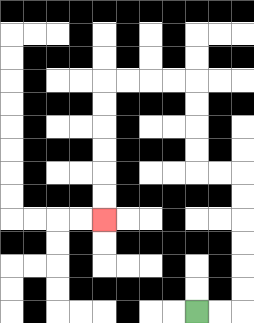{'start': '[8, 13]', 'end': '[4, 9]', 'path_directions': 'R,R,U,U,U,U,U,U,L,L,U,U,U,U,L,L,L,L,D,D,D,D,D,D', 'path_coordinates': '[[8, 13], [9, 13], [10, 13], [10, 12], [10, 11], [10, 10], [10, 9], [10, 8], [10, 7], [9, 7], [8, 7], [8, 6], [8, 5], [8, 4], [8, 3], [7, 3], [6, 3], [5, 3], [4, 3], [4, 4], [4, 5], [4, 6], [4, 7], [4, 8], [4, 9]]'}